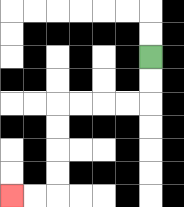{'start': '[6, 2]', 'end': '[0, 8]', 'path_directions': 'D,D,L,L,L,L,D,D,D,D,L,L', 'path_coordinates': '[[6, 2], [6, 3], [6, 4], [5, 4], [4, 4], [3, 4], [2, 4], [2, 5], [2, 6], [2, 7], [2, 8], [1, 8], [0, 8]]'}